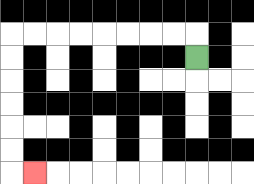{'start': '[8, 2]', 'end': '[1, 7]', 'path_directions': 'U,L,L,L,L,L,L,L,L,D,D,D,D,D,D,R', 'path_coordinates': '[[8, 2], [8, 1], [7, 1], [6, 1], [5, 1], [4, 1], [3, 1], [2, 1], [1, 1], [0, 1], [0, 2], [0, 3], [0, 4], [0, 5], [0, 6], [0, 7], [1, 7]]'}